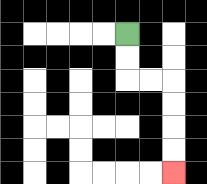{'start': '[5, 1]', 'end': '[7, 7]', 'path_directions': 'D,D,R,R,D,D,D,D', 'path_coordinates': '[[5, 1], [5, 2], [5, 3], [6, 3], [7, 3], [7, 4], [7, 5], [7, 6], [7, 7]]'}